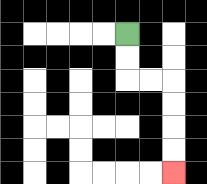{'start': '[5, 1]', 'end': '[7, 7]', 'path_directions': 'D,D,R,R,D,D,D,D', 'path_coordinates': '[[5, 1], [5, 2], [5, 3], [6, 3], [7, 3], [7, 4], [7, 5], [7, 6], [7, 7]]'}